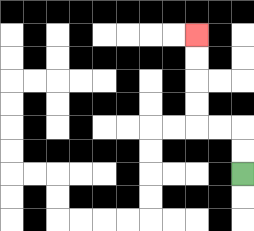{'start': '[10, 7]', 'end': '[8, 1]', 'path_directions': 'U,U,L,L,U,U,U,U', 'path_coordinates': '[[10, 7], [10, 6], [10, 5], [9, 5], [8, 5], [8, 4], [8, 3], [8, 2], [8, 1]]'}